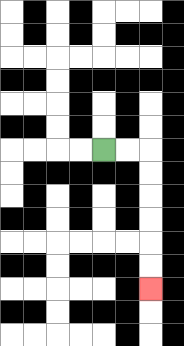{'start': '[4, 6]', 'end': '[6, 12]', 'path_directions': 'R,R,D,D,D,D,D,D', 'path_coordinates': '[[4, 6], [5, 6], [6, 6], [6, 7], [6, 8], [6, 9], [6, 10], [6, 11], [6, 12]]'}